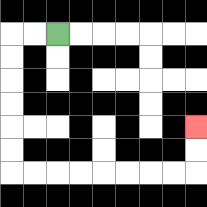{'start': '[2, 1]', 'end': '[8, 5]', 'path_directions': 'L,L,D,D,D,D,D,D,R,R,R,R,R,R,R,R,U,U', 'path_coordinates': '[[2, 1], [1, 1], [0, 1], [0, 2], [0, 3], [0, 4], [0, 5], [0, 6], [0, 7], [1, 7], [2, 7], [3, 7], [4, 7], [5, 7], [6, 7], [7, 7], [8, 7], [8, 6], [8, 5]]'}